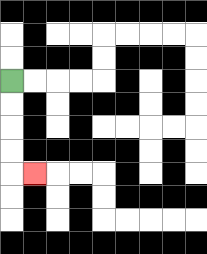{'start': '[0, 3]', 'end': '[1, 7]', 'path_directions': 'D,D,D,D,R', 'path_coordinates': '[[0, 3], [0, 4], [0, 5], [0, 6], [0, 7], [1, 7]]'}